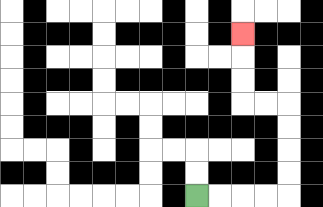{'start': '[8, 8]', 'end': '[10, 1]', 'path_directions': 'R,R,R,R,U,U,U,U,L,L,U,U,U', 'path_coordinates': '[[8, 8], [9, 8], [10, 8], [11, 8], [12, 8], [12, 7], [12, 6], [12, 5], [12, 4], [11, 4], [10, 4], [10, 3], [10, 2], [10, 1]]'}